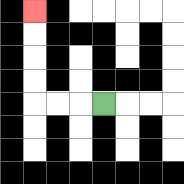{'start': '[4, 4]', 'end': '[1, 0]', 'path_directions': 'L,L,L,U,U,U,U', 'path_coordinates': '[[4, 4], [3, 4], [2, 4], [1, 4], [1, 3], [1, 2], [1, 1], [1, 0]]'}